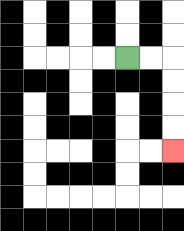{'start': '[5, 2]', 'end': '[7, 6]', 'path_directions': 'R,R,D,D,D,D', 'path_coordinates': '[[5, 2], [6, 2], [7, 2], [7, 3], [7, 4], [7, 5], [7, 6]]'}